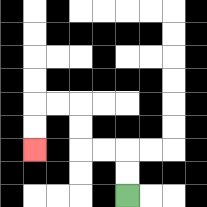{'start': '[5, 8]', 'end': '[1, 6]', 'path_directions': 'U,U,L,L,U,U,L,L,D,D', 'path_coordinates': '[[5, 8], [5, 7], [5, 6], [4, 6], [3, 6], [3, 5], [3, 4], [2, 4], [1, 4], [1, 5], [1, 6]]'}